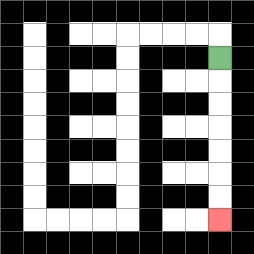{'start': '[9, 2]', 'end': '[9, 9]', 'path_directions': 'D,D,D,D,D,D,D', 'path_coordinates': '[[9, 2], [9, 3], [9, 4], [9, 5], [9, 6], [9, 7], [9, 8], [9, 9]]'}